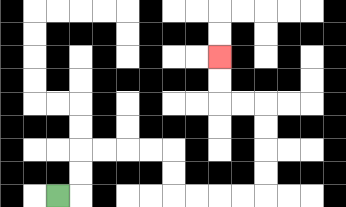{'start': '[2, 8]', 'end': '[9, 2]', 'path_directions': 'R,U,U,R,R,R,R,D,D,R,R,R,R,U,U,U,U,L,L,U,U', 'path_coordinates': '[[2, 8], [3, 8], [3, 7], [3, 6], [4, 6], [5, 6], [6, 6], [7, 6], [7, 7], [7, 8], [8, 8], [9, 8], [10, 8], [11, 8], [11, 7], [11, 6], [11, 5], [11, 4], [10, 4], [9, 4], [9, 3], [9, 2]]'}